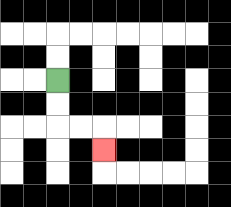{'start': '[2, 3]', 'end': '[4, 6]', 'path_directions': 'D,D,R,R,D', 'path_coordinates': '[[2, 3], [2, 4], [2, 5], [3, 5], [4, 5], [4, 6]]'}